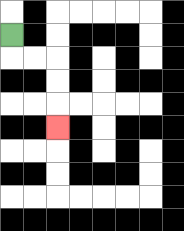{'start': '[0, 1]', 'end': '[2, 5]', 'path_directions': 'D,R,R,D,D,D', 'path_coordinates': '[[0, 1], [0, 2], [1, 2], [2, 2], [2, 3], [2, 4], [2, 5]]'}